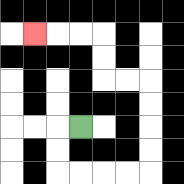{'start': '[3, 5]', 'end': '[1, 1]', 'path_directions': 'L,D,D,R,R,R,R,U,U,U,U,L,L,U,U,L,L,L', 'path_coordinates': '[[3, 5], [2, 5], [2, 6], [2, 7], [3, 7], [4, 7], [5, 7], [6, 7], [6, 6], [6, 5], [6, 4], [6, 3], [5, 3], [4, 3], [4, 2], [4, 1], [3, 1], [2, 1], [1, 1]]'}